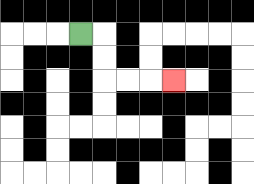{'start': '[3, 1]', 'end': '[7, 3]', 'path_directions': 'R,D,D,R,R,R', 'path_coordinates': '[[3, 1], [4, 1], [4, 2], [4, 3], [5, 3], [6, 3], [7, 3]]'}